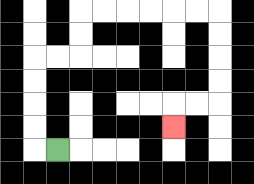{'start': '[2, 6]', 'end': '[7, 5]', 'path_directions': 'L,U,U,U,U,R,R,U,U,R,R,R,R,R,R,D,D,D,D,L,L,D', 'path_coordinates': '[[2, 6], [1, 6], [1, 5], [1, 4], [1, 3], [1, 2], [2, 2], [3, 2], [3, 1], [3, 0], [4, 0], [5, 0], [6, 0], [7, 0], [8, 0], [9, 0], [9, 1], [9, 2], [9, 3], [9, 4], [8, 4], [7, 4], [7, 5]]'}